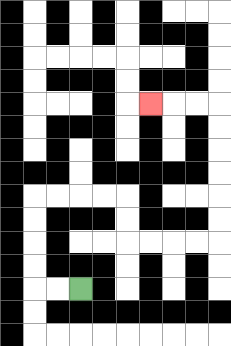{'start': '[3, 12]', 'end': '[6, 4]', 'path_directions': 'L,L,U,U,U,U,R,R,R,R,D,D,R,R,R,R,U,U,U,U,U,U,L,L,L', 'path_coordinates': '[[3, 12], [2, 12], [1, 12], [1, 11], [1, 10], [1, 9], [1, 8], [2, 8], [3, 8], [4, 8], [5, 8], [5, 9], [5, 10], [6, 10], [7, 10], [8, 10], [9, 10], [9, 9], [9, 8], [9, 7], [9, 6], [9, 5], [9, 4], [8, 4], [7, 4], [6, 4]]'}